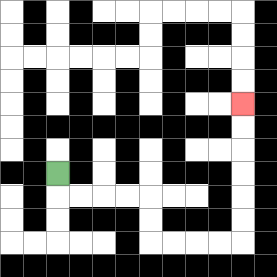{'start': '[2, 7]', 'end': '[10, 4]', 'path_directions': 'D,R,R,R,R,D,D,R,R,R,R,U,U,U,U,U,U', 'path_coordinates': '[[2, 7], [2, 8], [3, 8], [4, 8], [5, 8], [6, 8], [6, 9], [6, 10], [7, 10], [8, 10], [9, 10], [10, 10], [10, 9], [10, 8], [10, 7], [10, 6], [10, 5], [10, 4]]'}